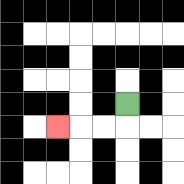{'start': '[5, 4]', 'end': '[2, 5]', 'path_directions': 'D,L,L,L', 'path_coordinates': '[[5, 4], [5, 5], [4, 5], [3, 5], [2, 5]]'}